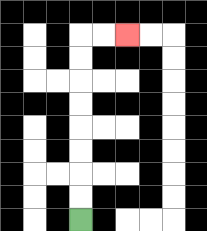{'start': '[3, 9]', 'end': '[5, 1]', 'path_directions': 'U,U,U,U,U,U,U,U,R,R', 'path_coordinates': '[[3, 9], [3, 8], [3, 7], [3, 6], [3, 5], [3, 4], [3, 3], [3, 2], [3, 1], [4, 1], [5, 1]]'}